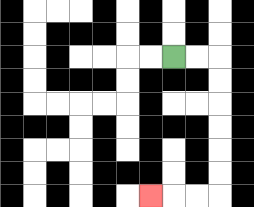{'start': '[7, 2]', 'end': '[6, 8]', 'path_directions': 'R,R,D,D,D,D,D,D,L,L,L', 'path_coordinates': '[[7, 2], [8, 2], [9, 2], [9, 3], [9, 4], [9, 5], [9, 6], [9, 7], [9, 8], [8, 8], [7, 8], [6, 8]]'}